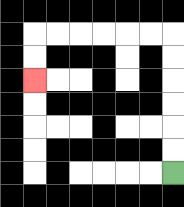{'start': '[7, 7]', 'end': '[1, 3]', 'path_directions': 'U,U,U,U,U,U,L,L,L,L,L,L,D,D', 'path_coordinates': '[[7, 7], [7, 6], [7, 5], [7, 4], [7, 3], [7, 2], [7, 1], [6, 1], [5, 1], [4, 1], [3, 1], [2, 1], [1, 1], [1, 2], [1, 3]]'}